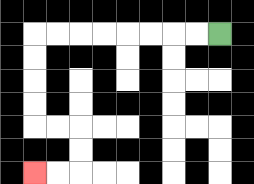{'start': '[9, 1]', 'end': '[1, 7]', 'path_directions': 'L,L,L,L,L,L,L,L,D,D,D,D,R,R,D,D,L,L', 'path_coordinates': '[[9, 1], [8, 1], [7, 1], [6, 1], [5, 1], [4, 1], [3, 1], [2, 1], [1, 1], [1, 2], [1, 3], [1, 4], [1, 5], [2, 5], [3, 5], [3, 6], [3, 7], [2, 7], [1, 7]]'}